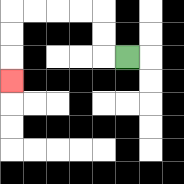{'start': '[5, 2]', 'end': '[0, 3]', 'path_directions': 'L,U,U,L,L,L,L,D,D,D', 'path_coordinates': '[[5, 2], [4, 2], [4, 1], [4, 0], [3, 0], [2, 0], [1, 0], [0, 0], [0, 1], [0, 2], [0, 3]]'}